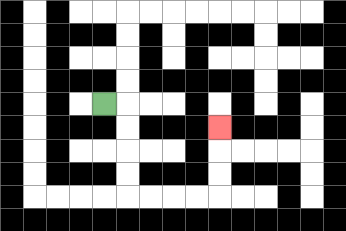{'start': '[4, 4]', 'end': '[9, 5]', 'path_directions': 'R,D,D,D,D,R,R,R,R,U,U,U', 'path_coordinates': '[[4, 4], [5, 4], [5, 5], [5, 6], [5, 7], [5, 8], [6, 8], [7, 8], [8, 8], [9, 8], [9, 7], [9, 6], [9, 5]]'}